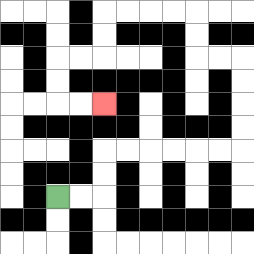{'start': '[2, 8]', 'end': '[4, 4]', 'path_directions': 'R,R,U,U,R,R,R,R,R,R,U,U,U,U,L,L,U,U,L,L,L,L,D,D,L,L,D,D,R,R', 'path_coordinates': '[[2, 8], [3, 8], [4, 8], [4, 7], [4, 6], [5, 6], [6, 6], [7, 6], [8, 6], [9, 6], [10, 6], [10, 5], [10, 4], [10, 3], [10, 2], [9, 2], [8, 2], [8, 1], [8, 0], [7, 0], [6, 0], [5, 0], [4, 0], [4, 1], [4, 2], [3, 2], [2, 2], [2, 3], [2, 4], [3, 4], [4, 4]]'}